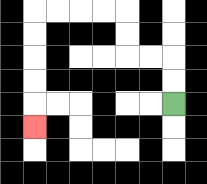{'start': '[7, 4]', 'end': '[1, 5]', 'path_directions': 'U,U,L,L,U,U,L,L,L,L,D,D,D,D,D', 'path_coordinates': '[[7, 4], [7, 3], [7, 2], [6, 2], [5, 2], [5, 1], [5, 0], [4, 0], [3, 0], [2, 0], [1, 0], [1, 1], [1, 2], [1, 3], [1, 4], [1, 5]]'}